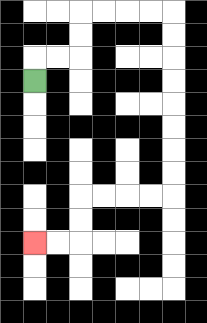{'start': '[1, 3]', 'end': '[1, 10]', 'path_directions': 'U,R,R,U,U,R,R,R,R,D,D,D,D,D,D,D,D,L,L,L,L,D,D,L,L', 'path_coordinates': '[[1, 3], [1, 2], [2, 2], [3, 2], [3, 1], [3, 0], [4, 0], [5, 0], [6, 0], [7, 0], [7, 1], [7, 2], [7, 3], [7, 4], [7, 5], [7, 6], [7, 7], [7, 8], [6, 8], [5, 8], [4, 8], [3, 8], [3, 9], [3, 10], [2, 10], [1, 10]]'}